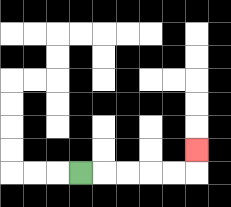{'start': '[3, 7]', 'end': '[8, 6]', 'path_directions': 'R,R,R,R,R,U', 'path_coordinates': '[[3, 7], [4, 7], [5, 7], [6, 7], [7, 7], [8, 7], [8, 6]]'}